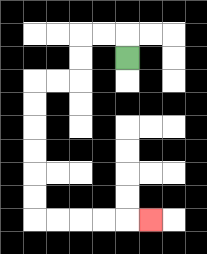{'start': '[5, 2]', 'end': '[6, 9]', 'path_directions': 'U,L,L,D,D,L,L,D,D,D,D,D,D,R,R,R,R,R', 'path_coordinates': '[[5, 2], [5, 1], [4, 1], [3, 1], [3, 2], [3, 3], [2, 3], [1, 3], [1, 4], [1, 5], [1, 6], [1, 7], [1, 8], [1, 9], [2, 9], [3, 9], [4, 9], [5, 9], [6, 9]]'}